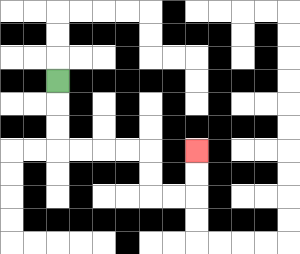{'start': '[2, 3]', 'end': '[8, 6]', 'path_directions': 'D,D,D,R,R,R,R,D,D,R,R,U,U', 'path_coordinates': '[[2, 3], [2, 4], [2, 5], [2, 6], [3, 6], [4, 6], [5, 6], [6, 6], [6, 7], [6, 8], [7, 8], [8, 8], [8, 7], [8, 6]]'}